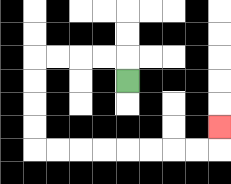{'start': '[5, 3]', 'end': '[9, 5]', 'path_directions': 'U,L,L,L,L,D,D,D,D,R,R,R,R,R,R,R,R,U', 'path_coordinates': '[[5, 3], [5, 2], [4, 2], [3, 2], [2, 2], [1, 2], [1, 3], [1, 4], [1, 5], [1, 6], [2, 6], [3, 6], [4, 6], [5, 6], [6, 6], [7, 6], [8, 6], [9, 6], [9, 5]]'}